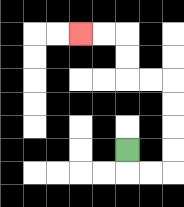{'start': '[5, 6]', 'end': '[3, 1]', 'path_directions': 'D,R,R,U,U,U,U,L,L,U,U,L,L', 'path_coordinates': '[[5, 6], [5, 7], [6, 7], [7, 7], [7, 6], [7, 5], [7, 4], [7, 3], [6, 3], [5, 3], [5, 2], [5, 1], [4, 1], [3, 1]]'}